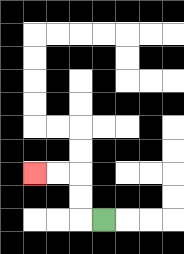{'start': '[4, 9]', 'end': '[1, 7]', 'path_directions': 'L,U,U,L,L', 'path_coordinates': '[[4, 9], [3, 9], [3, 8], [3, 7], [2, 7], [1, 7]]'}